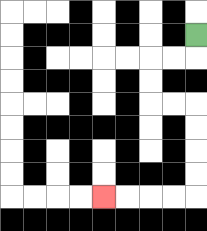{'start': '[8, 1]', 'end': '[4, 8]', 'path_directions': 'D,L,L,D,D,R,R,D,D,D,D,L,L,L,L', 'path_coordinates': '[[8, 1], [8, 2], [7, 2], [6, 2], [6, 3], [6, 4], [7, 4], [8, 4], [8, 5], [8, 6], [8, 7], [8, 8], [7, 8], [6, 8], [5, 8], [4, 8]]'}